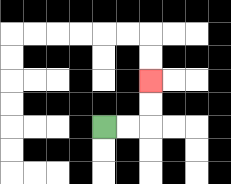{'start': '[4, 5]', 'end': '[6, 3]', 'path_directions': 'R,R,U,U', 'path_coordinates': '[[4, 5], [5, 5], [6, 5], [6, 4], [6, 3]]'}